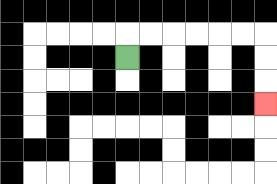{'start': '[5, 2]', 'end': '[11, 4]', 'path_directions': 'U,R,R,R,R,R,R,D,D,D', 'path_coordinates': '[[5, 2], [5, 1], [6, 1], [7, 1], [8, 1], [9, 1], [10, 1], [11, 1], [11, 2], [11, 3], [11, 4]]'}